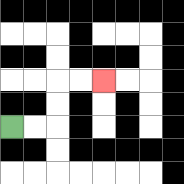{'start': '[0, 5]', 'end': '[4, 3]', 'path_directions': 'R,R,U,U,R,R', 'path_coordinates': '[[0, 5], [1, 5], [2, 5], [2, 4], [2, 3], [3, 3], [4, 3]]'}